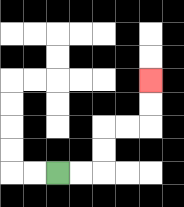{'start': '[2, 7]', 'end': '[6, 3]', 'path_directions': 'R,R,U,U,R,R,U,U', 'path_coordinates': '[[2, 7], [3, 7], [4, 7], [4, 6], [4, 5], [5, 5], [6, 5], [6, 4], [6, 3]]'}